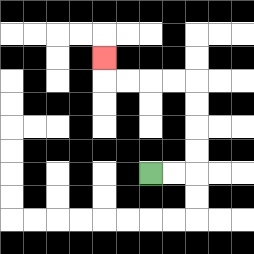{'start': '[6, 7]', 'end': '[4, 2]', 'path_directions': 'R,R,U,U,U,U,L,L,L,L,U', 'path_coordinates': '[[6, 7], [7, 7], [8, 7], [8, 6], [8, 5], [8, 4], [8, 3], [7, 3], [6, 3], [5, 3], [4, 3], [4, 2]]'}